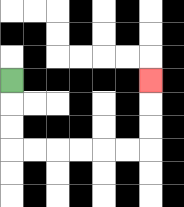{'start': '[0, 3]', 'end': '[6, 3]', 'path_directions': 'D,D,D,R,R,R,R,R,R,U,U,U', 'path_coordinates': '[[0, 3], [0, 4], [0, 5], [0, 6], [1, 6], [2, 6], [3, 6], [4, 6], [5, 6], [6, 6], [6, 5], [6, 4], [6, 3]]'}